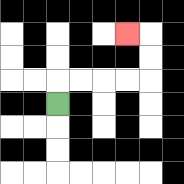{'start': '[2, 4]', 'end': '[5, 1]', 'path_directions': 'U,R,R,R,R,U,U,L', 'path_coordinates': '[[2, 4], [2, 3], [3, 3], [4, 3], [5, 3], [6, 3], [6, 2], [6, 1], [5, 1]]'}